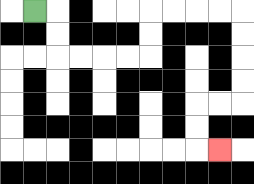{'start': '[1, 0]', 'end': '[9, 6]', 'path_directions': 'R,D,D,R,R,R,R,U,U,R,R,R,R,D,D,D,D,L,L,D,D,R', 'path_coordinates': '[[1, 0], [2, 0], [2, 1], [2, 2], [3, 2], [4, 2], [5, 2], [6, 2], [6, 1], [6, 0], [7, 0], [8, 0], [9, 0], [10, 0], [10, 1], [10, 2], [10, 3], [10, 4], [9, 4], [8, 4], [8, 5], [8, 6], [9, 6]]'}